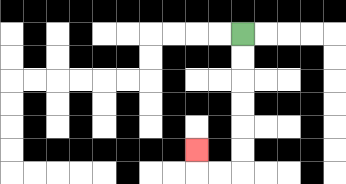{'start': '[10, 1]', 'end': '[8, 6]', 'path_directions': 'D,D,D,D,D,D,L,L,U', 'path_coordinates': '[[10, 1], [10, 2], [10, 3], [10, 4], [10, 5], [10, 6], [10, 7], [9, 7], [8, 7], [8, 6]]'}